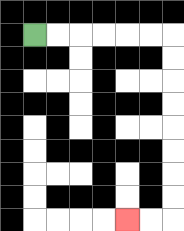{'start': '[1, 1]', 'end': '[5, 9]', 'path_directions': 'R,R,R,R,R,R,D,D,D,D,D,D,D,D,L,L', 'path_coordinates': '[[1, 1], [2, 1], [3, 1], [4, 1], [5, 1], [6, 1], [7, 1], [7, 2], [7, 3], [7, 4], [7, 5], [7, 6], [7, 7], [7, 8], [7, 9], [6, 9], [5, 9]]'}